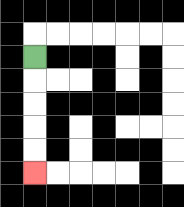{'start': '[1, 2]', 'end': '[1, 7]', 'path_directions': 'D,D,D,D,D', 'path_coordinates': '[[1, 2], [1, 3], [1, 4], [1, 5], [1, 6], [1, 7]]'}